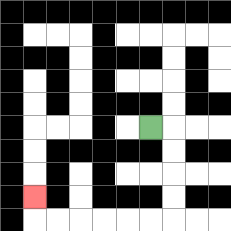{'start': '[6, 5]', 'end': '[1, 8]', 'path_directions': 'R,D,D,D,D,L,L,L,L,L,L,U', 'path_coordinates': '[[6, 5], [7, 5], [7, 6], [7, 7], [7, 8], [7, 9], [6, 9], [5, 9], [4, 9], [3, 9], [2, 9], [1, 9], [1, 8]]'}